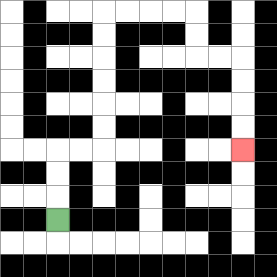{'start': '[2, 9]', 'end': '[10, 6]', 'path_directions': 'U,U,U,R,R,U,U,U,U,U,U,R,R,R,R,D,D,R,R,D,D,D,D', 'path_coordinates': '[[2, 9], [2, 8], [2, 7], [2, 6], [3, 6], [4, 6], [4, 5], [4, 4], [4, 3], [4, 2], [4, 1], [4, 0], [5, 0], [6, 0], [7, 0], [8, 0], [8, 1], [8, 2], [9, 2], [10, 2], [10, 3], [10, 4], [10, 5], [10, 6]]'}